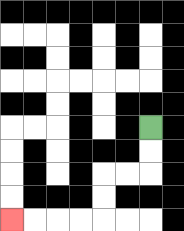{'start': '[6, 5]', 'end': '[0, 9]', 'path_directions': 'D,D,L,L,D,D,L,L,L,L', 'path_coordinates': '[[6, 5], [6, 6], [6, 7], [5, 7], [4, 7], [4, 8], [4, 9], [3, 9], [2, 9], [1, 9], [0, 9]]'}